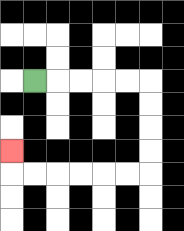{'start': '[1, 3]', 'end': '[0, 6]', 'path_directions': 'R,R,R,R,R,D,D,D,D,L,L,L,L,L,L,U', 'path_coordinates': '[[1, 3], [2, 3], [3, 3], [4, 3], [5, 3], [6, 3], [6, 4], [6, 5], [6, 6], [6, 7], [5, 7], [4, 7], [3, 7], [2, 7], [1, 7], [0, 7], [0, 6]]'}